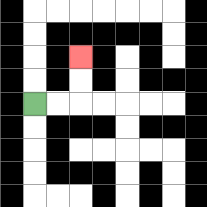{'start': '[1, 4]', 'end': '[3, 2]', 'path_directions': 'R,R,U,U', 'path_coordinates': '[[1, 4], [2, 4], [3, 4], [3, 3], [3, 2]]'}